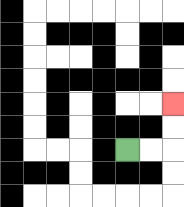{'start': '[5, 6]', 'end': '[7, 4]', 'path_directions': 'R,R,U,U', 'path_coordinates': '[[5, 6], [6, 6], [7, 6], [7, 5], [7, 4]]'}